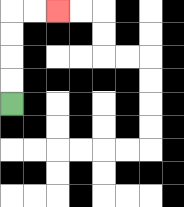{'start': '[0, 4]', 'end': '[2, 0]', 'path_directions': 'U,U,U,U,R,R', 'path_coordinates': '[[0, 4], [0, 3], [0, 2], [0, 1], [0, 0], [1, 0], [2, 0]]'}